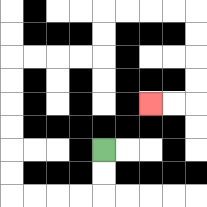{'start': '[4, 6]', 'end': '[6, 4]', 'path_directions': 'D,D,L,L,L,L,U,U,U,U,U,U,R,R,R,R,U,U,R,R,R,R,D,D,D,D,L,L', 'path_coordinates': '[[4, 6], [4, 7], [4, 8], [3, 8], [2, 8], [1, 8], [0, 8], [0, 7], [0, 6], [0, 5], [0, 4], [0, 3], [0, 2], [1, 2], [2, 2], [3, 2], [4, 2], [4, 1], [4, 0], [5, 0], [6, 0], [7, 0], [8, 0], [8, 1], [8, 2], [8, 3], [8, 4], [7, 4], [6, 4]]'}